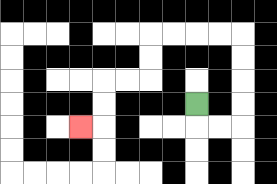{'start': '[8, 4]', 'end': '[3, 5]', 'path_directions': 'D,R,R,U,U,U,U,L,L,L,L,D,D,L,L,D,D,L', 'path_coordinates': '[[8, 4], [8, 5], [9, 5], [10, 5], [10, 4], [10, 3], [10, 2], [10, 1], [9, 1], [8, 1], [7, 1], [6, 1], [6, 2], [6, 3], [5, 3], [4, 3], [4, 4], [4, 5], [3, 5]]'}